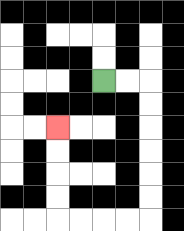{'start': '[4, 3]', 'end': '[2, 5]', 'path_directions': 'R,R,D,D,D,D,D,D,L,L,L,L,U,U,U,U', 'path_coordinates': '[[4, 3], [5, 3], [6, 3], [6, 4], [6, 5], [6, 6], [6, 7], [6, 8], [6, 9], [5, 9], [4, 9], [3, 9], [2, 9], [2, 8], [2, 7], [2, 6], [2, 5]]'}